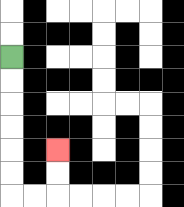{'start': '[0, 2]', 'end': '[2, 6]', 'path_directions': 'D,D,D,D,D,D,R,R,U,U', 'path_coordinates': '[[0, 2], [0, 3], [0, 4], [0, 5], [0, 6], [0, 7], [0, 8], [1, 8], [2, 8], [2, 7], [2, 6]]'}